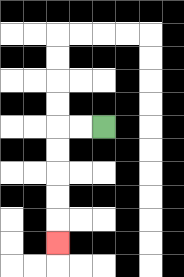{'start': '[4, 5]', 'end': '[2, 10]', 'path_directions': 'L,L,D,D,D,D,D', 'path_coordinates': '[[4, 5], [3, 5], [2, 5], [2, 6], [2, 7], [2, 8], [2, 9], [2, 10]]'}